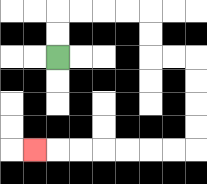{'start': '[2, 2]', 'end': '[1, 6]', 'path_directions': 'U,U,R,R,R,R,D,D,R,R,D,D,D,D,L,L,L,L,L,L,L', 'path_coordinates': '[[2, 2], [2, 1], [2, 0], [3, 0], [4, 0], [5, 0], [6, 0], [6, 1], [6, 2], [7, 2], [8, 2], [8, 3], [8, 4], [8, 5], [8, 6], [7, 6], [6, 6], [5, 6], [4, 6], [3, 6], [2, 6], [1, 6]]'}